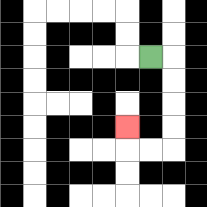{'start': '[6, 2]', 'end': '[5, 5]', 'path_directions': 'R,D,D,D,D,L,L,U', 'path_coordinates': '[[6, 2], [7, 2], [7, 3], [7, 4], [7, 5], [7, 6], [6, 6], [5, 6], [5, 5]]'}